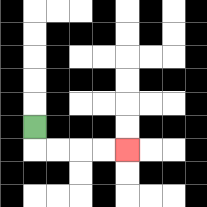{'start': '[1, 5]', 'end': '[5, 6]', 'path_directions': 'D,R,R,R,R', 'path_coordinates': '[[1, 5], [1, 6], [2, 6], [3, 6], [4, 6], [5, 6]]'}